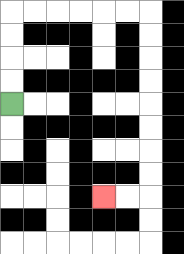{'start': '[0, 4]', 'end': '[4, 8]', 'path_directions': 'U,U,U,U,R,R,R,R,R,R,D,D,D,D,D,D,D,D,L,L', 'path_coordinates': '[[0, 4], [0, 3], [0, 2], [0, 1], [0, 0], [1, 0], [2, 0], [3, 0], [4, 0], [5, 0], [6, 0], [6, 1], [6, 2], [6, 3], [6, 4], [6, 5], [6, 6], [6, 7], [6, 8], [5, 8], [4, 8]]'}